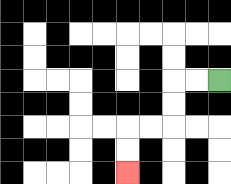{'start': '[9, 3]', 'end': '[5, 7]', 'path_directions': 'L,L,D,D,L,L,D,D', 'path_coordinates': '[[9, 3], [8, 3], [7, 3], [7, 4], [7, 5], [6, 5], [5, 5], [5, 6], [5, 7]]'}